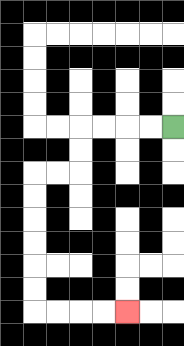{'start': '[7, 5]', 'end': '[5, 13]', 'path_directions': 'L,L,L,L,D,D,L,L,D,D,D,D,D,D,R,R,R,R', 'path_coordinates': '[[7, 5], [6, 5], [5, 5], [4, 5], [3, 5], [3, 6], [3, 7], [2, 7], [1, 7], [1, 8], [1, 9], [1, 10], [1, 11], [1, 12], [1, 13], [2, 13], [3, 13], [4, 13], [5, 13]]'}